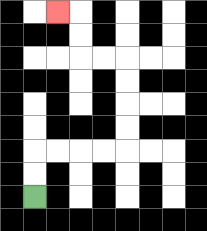{'start': '[1, 8]', 'end': '[2, 0]', 'path_directions': 'U,U,R,R,R,R,U,U,U,U,L,L,U,U,L', 'path_coordinates': '[[1, 8], [1, 7], [1, 6], [2, 6], [3, 6], [4, 6], [5, 6], [5, 5], [5, 4], [5, 3], [5, 2], [4, 2], [3, 2], [3, 1], [3, 0], [2, 0]]'}